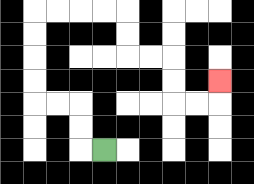{'start': '[4, 6]', 'end': '[9, 3]', 'path_directions': 'L,U,U,L,L,U,U,U,U,R,R,R,R,D,D,R,R,D,D,R,R,U', 'path_coordinates': '[[4, 6], [3, 6], [3, 5], [3, 4], [2, 4], [1, 4], [1, 3], [1, 2], [1, 1], [1, 0], [2, 0], [3, 0], [4, 0], [5, 0], [5, 1], [5, 2], [6, 2], [7, 2], [7, 3], [7, 4], [8, 4], [9, 4], [9, 3]]'}